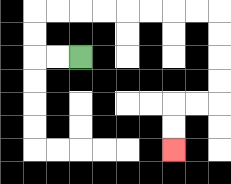{'start': '[3, 2]', 'end': '[7, 6]', 'path_directions': 'L,L,U,U,R,R,R,R,R,R,R,R,D,D,D,D,L,L,D,D', 'path_coordinates': '[[3, 2], [2, 2], [1, 2], [1, 1], [1, 0], [2, 0], [3, 0], [4, 0], [5, 0], [6, 0], [7, 0], [8, 0], [9, 0], [9, 1], [9, 2], [9, 3], [9, 4], [8, 4], [7, 4], [7, 5], [7, 6]]'}